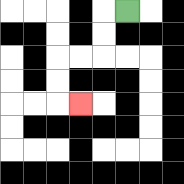{'start': '[5, 0]', 'end': '[3, 4]', 'path_directions': 'L,D,D,L,L,D,D,R', 'path_coordinates': '[[5, 0], [4, 0], [4, 1], [4, 2], [3, 2], [2, 2], [2, 3], [2, 4], [3, 4]]'}